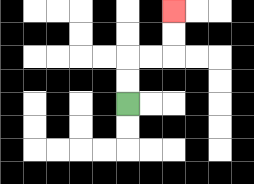{'start': '[5, 4]', 'end': '[7, 0]', 'path_directions': 'U,U,R,R,U,U', 'path_coordinates': '[[5, 4], [5, 3], [5, 2], [6, 2], [7, 2], [7, 1], [7, 0]]'}